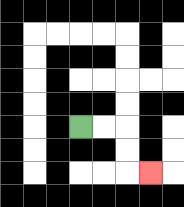{'start': '[3, 5]', 'end': '[6, 7]', 'path_directions': 'R,R,D,D,R', 'path_coordinates': '[[3, 5], [4, 5], [5, 5], [5, 6], [5, 7], [6, 7]]'}